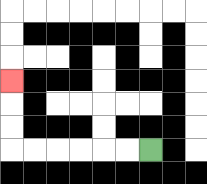{'start': '[6, 6]', 'end': '[0, 3]', 'path_directions': 'L,L,L,L,L,L,U,U,U', 'path_coordinates': '[[6, 6], [5, 6], [4, 6], [3, 6], [2, 6], [1, 6], [0, 6], [0, 5], [0, 4], [0, 3]]'}